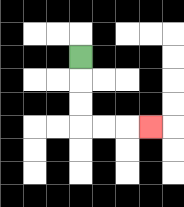{'start': '[3, 2]', 'end': '[6, 5]', 'path_directions': 'D,D,D,R,R,R', 'path_coordinates': '[[3, 2], [3, 3], [3, 4], [3, 5], [4, 5], [5, 5], [6, 5]]'}